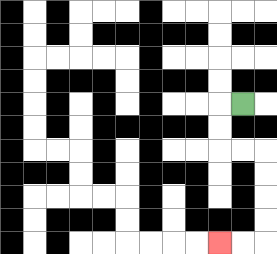{'start': '[10, 4]', 'end': '[9, 10]', 'path_directions': 'L,D,D,R,R,D,D,D,D,L,L', 'path_coordinates': '[[10, 4], [9, 4], [9, 5], [9, 6], [10, 6], [11, 6], [11, 7], [11, 8], [11, 9], [11, 10], [10, 10], [9, 10]]'}